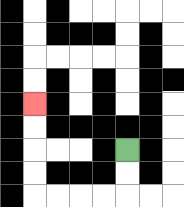{'start': '[5, 6]', 'end': '[1, 4]', 'path_directions': 'D,D,L,L,L,L,U,U,U,U', 'path_coordinates': '[[5, 6], [5, 7], [5, 8], [4, 8], [3, 8], [2, 8], [1, 8], [1, 7], [1, 6], [1, 5], [1, 4]]'}